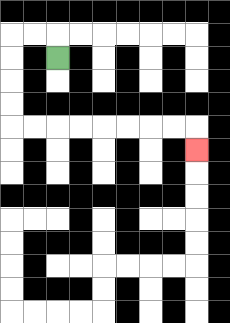{'start': '[2, 2]', 'end': '[8, 6]', 'path_directions': 'U,L,L,D,D,D,D,R,R,R,R,R,R,R,R,D', 'path_coordinates': '[[2, 2], [2, 1], [1, 1], [0, 1], [0, 2], [0, 3], [0, 4], [0, 5], [1, 5], [2, 5], [3, 5], [4, 5], [5, 5], [6, 5], [7, 5], [8, 5], [8, 6]]'}